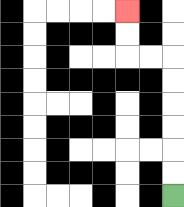{'start': '[7, 8]', 'end': '[5, 0]', 'path_directions': 'U,U,U,U,U,U,L,L,U,U', 'path_coordinates': '[[7, 8], [7, 7], [7, 6], [7, 5], [7, 4], [7, 3], [7, 2], [6, 2], [5, 2], [5, 1], [5, 0]]'}